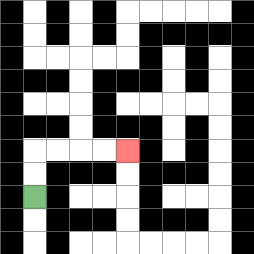{'start': '[1, 8]', 'end': '[5, 6]', 'path_directions': 'U,U,R,R,R,R', 'path_coordinates': '[[1, 8], [1, 7], [1, 6], [2, 6], [3, 6], [4, 6], [5, 6]]'}